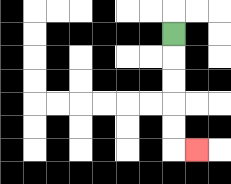{'start': '[7, 1]', 'end': '[8, 6]', 'path_directions': 'D,D,D,D,D,R', 'path_coordinates': '[[7, 1], [7, 2], [7, 3], [7, 4], [7, 5], [7, 6], [8, 6]]'}